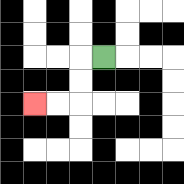{'start': '[4, 2]', 'end': '[1, 4]', 'path_directions': 'L,D,D,L,L', 'path_coordinates': '[[4, 2], [3, 2], [3, 3], [3, 4], [2, 4], [1, 4]]'}